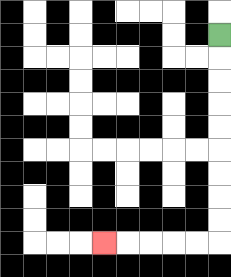{'start': '[9, 1]', 'end': '[4, 10]', 'path_directions': 'D,D,D,D,D,D,D,D,D,L,L,L,L,L', 'path_coordinates': '[[9, 1], [9, 2], [9, 3], [9, 4], [9, 5], [9, 6], [9, 7], [9, 8], [9, 9], [9, 10], [8, 10], [7, 10], [6, 10], [5, 10], [4, 10]]'}